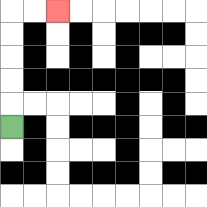{'start': '[0, 5]', 'end': '[2, 0]', 'path_directions': 'U,U,U,U,U,R,R', 'path_coordinates': '[[0, 5], [0, 4], [0, 3], [0, 2], [0, 1], [0, 0], [1, 0], [2, 0]]'}